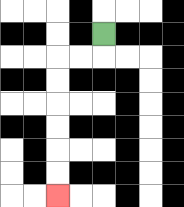{'start': '[4, 1]', 'end': '[2, 8]', 'path_directions': 'D,L,L,D,D,D,D,D,D', 'path_coordinates': '[[4, 1], [4, 2], [3, 2], [2, 2], [2, 3], [2, 4], [2, 5], [2, 6], [2, 7], [2, 8]]'}